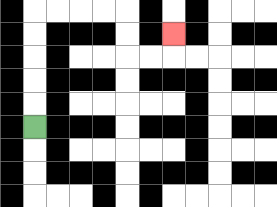{'start': '[1, 5]', 'end': '[7, 1]', 'path_directions': 'U,U,U,U,U,R,R,R,R,D,D,R,R,U', 'path_coordinates': '[[1, 5], [1, 4], [1, 3], [1, 2], [1, 1], [1, 0], [2, 0], [3, 0], [4, 0], [5, 0], [5, 1], [5, 2], [6, 2], [7, 2], [7, 1]]'}